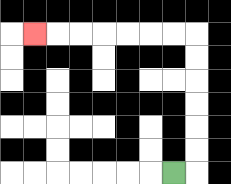{'start': '[7, 7]', 'end': '[1, 1]', 'path_directions': 'R,U,U,U,U,U,U,L,L,L,L,L,L,L', 'path_coordinates': '[[7, 7], [8, 7], [8, 6], [8, 5], [8, 4], [8, 3], [8, 2], [8, 1], [7, 1], [6, 1], [5, 1], [4, 1], [3, 1], [2, 1], [1, 1]]'}